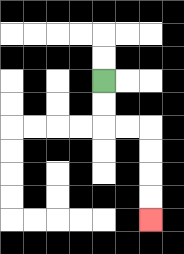{'start': '[4, 3]', 'end': '[6, 9]', 'path_directions': 'D,D,R,R,D,D,D,D', 'path_coordinates': '[[4, 3], [4, 4], [4, 5], [5, 5], [6, 5], [6, 6], [6, 7], [6, 8], [6, 9]]'}